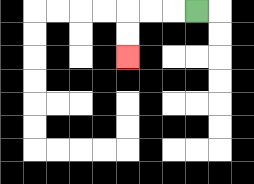{'start': '[8, 0]', 'end': '[5, 2]', 'path_directions': 'L,L,L,D,D', 'path_coordinates': '[[8, 0], [7, 0], [6, 0], [5, 0], [5, 1], [5, 2]]'}